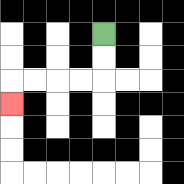{'start': '[4, 1]', 'end': '[0, 4]', 'path_directions': 'D,D,L,L,L,L,D', 'path_coordinates': '[[4, 1], [4, 2], [4, 3], [3, 3], [2, 3], [1, 3], [0, 3], [0, 4]]'}